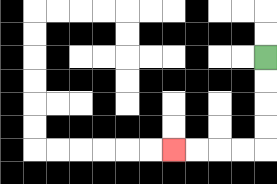{'start': '[11, 2]', 'end': '[7, 6]', 'path_directions': 'D,D,D,D,L,L,L,L', 'path_coordinates': '[[11, 2], [11, 3], [11, 4], [11, 5], [11, 6], [10, 6], [9, 6], [8, 6], [7, 6]]'}